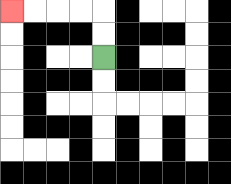{'start': '[4, 2]', 'end': '[0, 0]', 'path_directions': 'U,U,L,L,L,L', 'path_coordinates': '[[4, 2], [4, 1], [4, 0], [3, 0], [2, 0], [1, 0], [0, 0]]'}